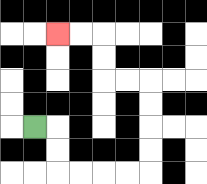{'start': '[1, 5]', 'end': '[2, 1]', 'path_directions': 'R,D,D,R,R,R,R,U,U,U,U,L,L,U,U,L,L', 'path_coordinates': '[[1, 5], [2, 5], [2, 6], [2, 7], [3, 7], [4, 7], [5, 7], [6, 7], [6, 6], [6, 5], [6, 4], [6, 3], [5, 3], [4, 3], [4, 2], [4, 1], [3, 1], [2, 1]]'}